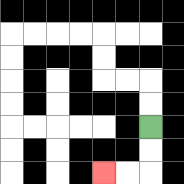{'start': '[6, 5]', 'end': '[4, 7]', 'path_directions': 'D,D,L,L', 'path_coordinates': '[[6, 5], [6, 6], [6, 7], [5, 7], [4, 7]]'}